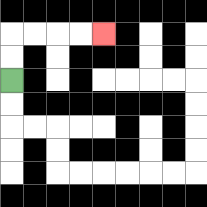{'start': '[0, 3]', 'end': '[4, 1]', 'path_directions': 'U,U,R,R,R,R', 'path_coordinates': '[[0, 3], [0, 2], [0, 1], [1, 1], [2, 1], [3, 1], [4, 1]]'}